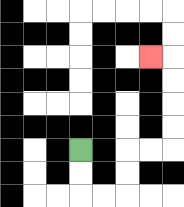{'start': '[3, 6]', 'end': '[6, 2]', 'path_directions': 'D,D,R,R,U,U,R,R,U,U,U,U,L', 'path_coordinates': '[[3, 6], [3, 7], [3, 8], [4, 8], [5, 8], [5, 7], [5, 6], [6, 6], [7, 6], [7, 5], [7, 4], [7, 3], [7, 2], [6, 2]]'}